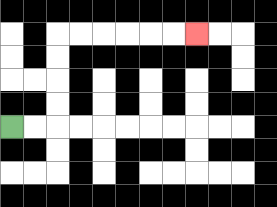{'start': '[0, 5]', 'end': '[8, 1]', 'path_directions': 'R,R,U,U,U,U,R,R,R,R,R,R', 'path_coordinates': '[[0, 5], [1, 5], [2, 5], [2, 4], [2, 3], [2, 2], [2, 1], [3, 1], [4, 1], [5, 1], [6, 1], [7, 1], [8, 1]]'}